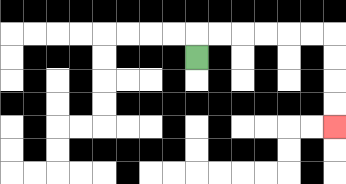{'start': '[8, 2]', 'end': '[14, 5]', 'path_directions': 'U,R,R,R,R,R,R,D,D,D,D', 'path_coordinates': '[[8, 2], [8, 1], [9, 1], [10, 1], [11, 1], [12, 1], [13, 1], [14, 1], [14, 2], [14, 3], [14, 4], [14, 5]]'}